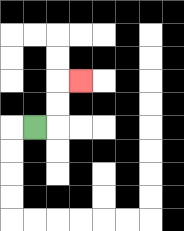{'start': '[1, 5]', 'end': '[3, 3]', 'path_directions': 'R,U,U,R', 'path_coordinates': '[[1, 5], [2, 5], [2, 4], [2, 3], [3, 3]]'}